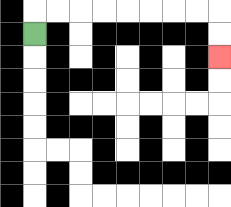{'start': '[1, 1]', 'end': '[9, 2]', 'path_directions': 'U,R,R,R,R,R,R,R,R,D,D', 'path_coordinates': '[[1, 1], [1, 0], [2, 0], [3, 0], [4, 0], [5, 0], [6, 0], [7, 0], [8, 0], [9, 0], [9, 1], [9, 2]]'}